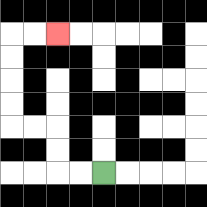{'start': '[4, 7]', 'end': '[2, 1]', 'path_directions': 'L,L,U,U,L,L,U,U,U,U,R,R', 'path_coordinates': '[[4, 7], [3, 7], [2, 7], [2, 6], [2, 5], [1, 5], [0, 5], [0, 4], [0, 3], [0, 2], [0, 1], [1, 1], [2, 1]]'}